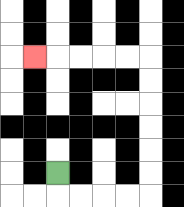{'start': '[2, 7]', 'end': '[1, 2]', 'path_directions': 'D,R,R,R,R,U,U,U,U,U,U,L,L,L,L,L', 'path_coordinates': '[[2, 7], [2, 8], [3, 8], [4, 8], [5, 8], [6, 8], [6, 7], [6, 6], [6, 5], [6, 4], [6, 3], [6, 2], [5, 2], [4, 2], [3, 2], [2, 2], [1, 2]]'}